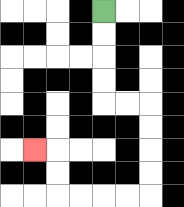{'start': '[4, 0]', 'end': '[1, 6]', 'path_directions': 'D,D,D,D,R,R,D,D,D,D,L,L,L,L,U,U,L', 'path_coordinates': '[[4, 0], [4, 1], [4, 2], [4, 3], [4, 4], [5, 4], [6, 4], [6, 5], [6, 6], [6, 7], [6, 8], [5, 8], [4, 8], [3, 8], [2, 8], [2, 7], [2, 6], [1, 6]]'}